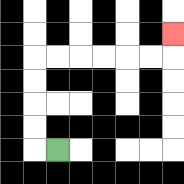{'start': '[2, 6]', 'end': '[7, 1]', 'path_directions': 'L,U,U,U,U,R,R,R,R,R,R,U', 'path_coordinates': '[[2, 6], [1, 6], [1, 5], [1, 4], [1, 3], [1, 2], [2, 2], [3, 2], [4, 2], [5, 2], [6, 2], [7, 2], [7, 1]]'}